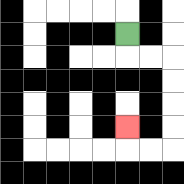{'start': '[5, 1]', 'end': '[5, 5]', 'path_directions': 'D,R,R,D,D,D,D,L,L,U', 'path_coordinates': '[[5, 1], [5, 2], [6, 2], [7, 2], [7, 3], [7, 4], [7, 5], [7, 6], [6, 6], [5, 6], [5, 5]]'}